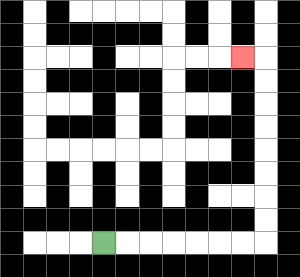{'start': '[4, 10]', 'end': '[10, 2]', 'path_directions': 'R,R,R,R,R,R,R,U,U,U,U,U,U,U,U,L', 'path_coordinates': '[[4, 10], [5, 10], [6, 10], [7, 10], [8, 10], [9, 10], [10, 10], [11, 10], [11, 9], [11, 8], [11, 7], [11, 6], [11, 5], [11, 4], [11, 3], [11, 2], [10, 2]]'}